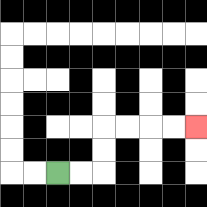{'start': '[2, 7]', 'end': '[8, 5]', 'path_directions': 'R,R,U,U,R,R,R,R', 'path_coordinates': '[[2, 7], [3, 7], [4, 7], [4, 6], [4, 5], [5, 5], [6, 5], [7, 5], [8, 5]]'}